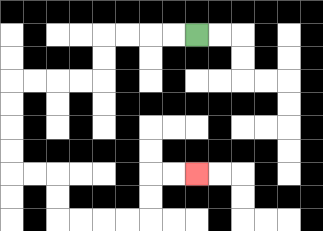{'start': '[8, 1]', 'end': '[8, 7]', 'path_directions': 'L,L,L,L,D,D,L,L,L,L,D,D,D,D,R,R,D,D,R,R,R,R,U,U,R,R', 'path_coordinates': '[[8, 1], [7, 1], [6, 1], [5, 1], [4, 1], [4, 2], [4, 3], [3, 3], [2, 3], [1, 3], [0, 3], [0, 4], [0, 5], [0, 6], [0, 7], [1, 7], [2, 7], [2, 8], [2, 9], [3, 9], [4, 9], [5, 9], [6, 9], [6, 8], [6, 7], [7, 7], [8, 7]]'}